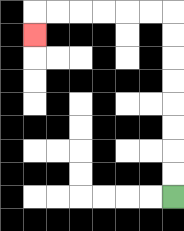{'start': '[7, 8]', 'end': '[1, 1]', 'path_directions': 'U,U,U,U,U,U,U,U,L,L,L,L,L,L,D', 'path_coordinates': '[[7, 8], [7, 7], [7, 6], [7, 5], [7, 4], [7, 3], [7, 2], [7, 1], [7, 0], [6, 0], [5, 0], [4, 0], [3, 0], [2, 0], [1, 0], [1, 1]]'}